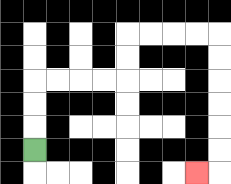{'start': '[1, 6]', 'end': '[8, 7]', 'path_directions': 'U,U,U,R,R,R,R,U,U,R,R,R,R,D,D,D,D,D,D,L', 'path_coordinates': '[[1, 6], [1, 5], [1, 4], [1, 3], [2, 3], [3, 3], [4, 3], [5, 3], [5, 2], [5, 1], [6, 1], [7, 1], [8, 1], [9, 1], [9, 2], [9, 3], [9, 4], [9, 5], [9, 6], [9, 7], [8, 7]]'}